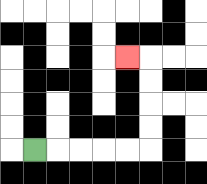{'start': '[1, 6]', 'end': '[5, 2]', 'path_directions': 'R,R,R,R,R,U,U,U,U,L', 'path_coordinates': '[[1, 6], [2, 6], [3, 6], [4, 6], [5, 6], [6, 6], [6, 5], [6, 4], [6, 3], [6, 2], [5, 2]]'}